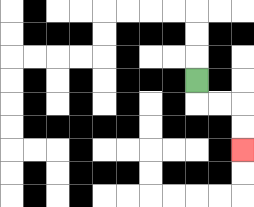{'start': '[8, 3]', 'end': '[10, 6]', 'path_directions': 'D,R,R,D,D', 'path_coordinates': '[[8, 3], [8, 4], [9, 4], [10, 4], [10, 5], [10, 6]]'}